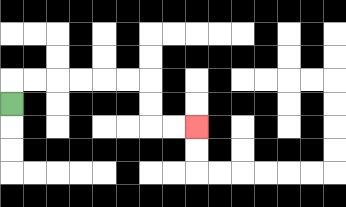{'start': '[0, 4]', 'end': '[8, 5]', 'path_directions': 'U,R,R,R,R,R,R,D,D,R,R', 'path_coordinates': '[[0, 4], [0, 3], [1, 3], [2, 3], [3, 3], [4, 3], [5, 3], [6, 3], [6, 4], [6, 5], [7, 5], [8, 5]]'}